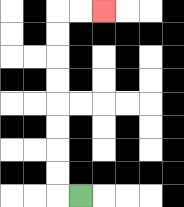{'start': '[3, 8]', 'end': '[4, 0]', 'path_directions': 'L,U,U,U,U,U,U,U,U,R,R', 'path_coordinates': '[[3, 8], [2, 8], [2, 7], [2, 6], [2, 5], [2, 4], [2, 3], [2, 2], [2, 1], [2, 0], [3, 0], [4, 0]]'}